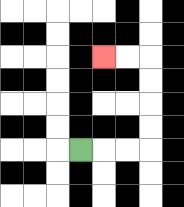{'start': '[3, 6]', 'end': '[4, 2]', 'path_directions': 'R,R,R,U,U,U,U,L,L', 'path_coordinates': '[[3, 6], [4, 6], [5, 6], [6, 6], [6, 5], [6, 4], [6, 3], [6, 2], [5, 2], [4, 2]]'}